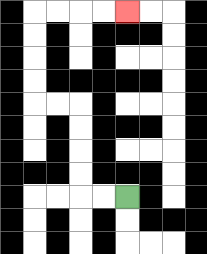{'start': '[5, 8]', 'end': '[5, 0]', 'path_directions': 'L,L,U,U,U,U,L,L,U,U,U,U,R,R,R,R', 'path_coordinates': '[[5, 8], [4, 8], [3, 8], [3, 7], [3, 6], [3, 5], [3, 4], [2, 4], [1, 4], [1, 3], [1, 2], [1, 1], [1, 0], [2, 0], [3, 0], [4, 0], [5, 0]]'}